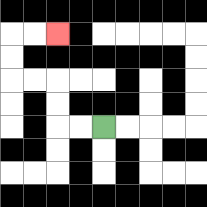{'start': '[4, 5]', 'end': '[2, 1]', 'path_directions': 'L,L,U,U,L,L,U,U,R,R', 'path_coordinates': '[[4, 5], [3, 5], [2, 5], [2, 4], [2, 3], [1, 3], [0, 3], [0, 2], [0, 1], [1, 1], [2, 1]]'}